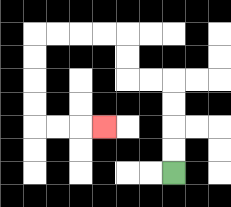{'start': '[7, 7]', 'end': '[4, 5]', 'path_directions': 'U,U,U,U,L,L,U,U,L,L,L,L,D,D,D,D,R,R,R', 'path_coordinates': '[[7, 7], [7, 6], [7, 5], [7, 4], [7, 3], [6, 3], [5, 3], [5, 2], [5, 1], [4, 1], [3, 1], [2, 1], [1, 1], [1, 2], [1, 3], [1, 4], [1, 5], [2, 5], [3, 5], [4, 5]]'}